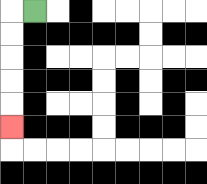{'start': '[1, 0]', 'end': '[0, 5]', 'path_directions': 'L,D,D,D,D,D', 'path_coordinates': '[[1, 0], [0, 0], [0, 1], [0, 2], [0, 3], [0, 4], [0, 5]]'}